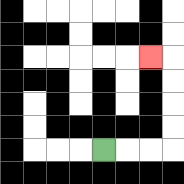{'start': '[4, 6]', 'end': '[6, 2]', 'path_directions': 'R,R,R,U,U,U,U,L', 'path_coordinates': '[[4, 6], [5, 6], [6, 6], [7, 6], [7, 5], [7, 4], [7, 3], [7, 2], [6, 2]]'}